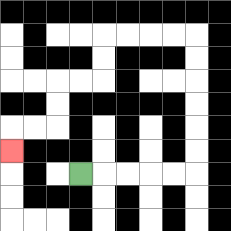{'start': '[3, 7]', 'end': '[0, 6]', 'path_directions': 'R,R,R,R,R,U,U,U,U,U,U,L,L,L,L,D,D,L,L,D,D,L,L,D', 'path_coordinates': '[[3, 7], [4, 7], [5, 7], [6, 7], [7, 7], [8, 7], [8, 6], [8, 5], [8, 4], [8, 3], [8, 2], [8, 1], [7, 1], [6, 1], [5, 1], [4, 1], [4, 2], [4, 3], [3, 3], [2, 3], [2, 4], [2, 5], [1, 5], [0, 5], [0, 6]]'}